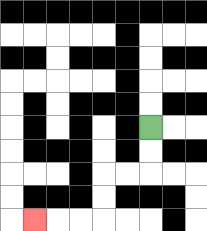{'start': '[6, 5]', 'end': '[1, 9]', 'path_directions': 'D,D,L,L,D,D,L,L,L', 'path_coordinates': '[[6, 5], [6, 6], [6, 7], [5, 7], [4, 7], [4, 8], [4, 9], [3, 9], [2, 9], [1, 9]]'}